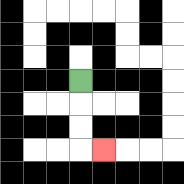{'start': '[3, 3]', 'end': '[4, 6]', 'path_directions': 'D,D,D,R', 'path_coordinates': '[[3, 3], [3, 4], [3, 5], [3, 6], [4, 6]]'}